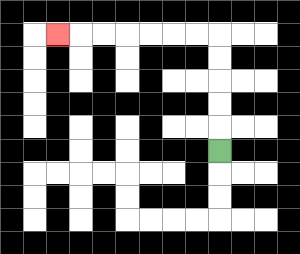{'start': '[9, 6]', 'end': '[2, 1]', 'path_directions': 'U,U,U,U,U,L,L,L,L,L,L,L', 'path_coordinates': '[[9, 6], [9, 5], [9, 4], [9, 3], [9, 2], [9, 1], [8, 1], [7, 1], [6, 1], [5, 1], [4, 1], [3, 1], [2, 1]]'}